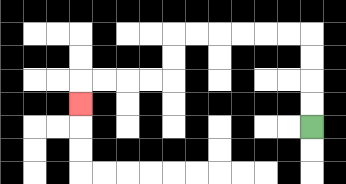{'start': '[13, 5]', 'end': '[3, 4]', 'path_directions': 'U,U,U,U,L,L,L,L,L,L,D,D,L,L,L,L,D', 'path_coordinates': '[[13, 5], [13, 4], [13, 3], [13, 2], [13, 1], [12, 1], [11, 1], [10, 1], [9, 1], [8, 1], [7, 1], [7, 2], [7, 3], [6, 3], [5, 3], [4, 3], [3, 3], [3, 4]]'}